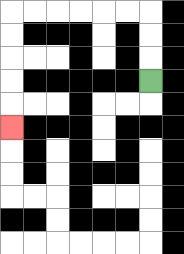{'start': '[6, 3]', 'end': '[0, 5]', 'path_directions': 'U,U,U,L,L,L,L,L,L,D,D,D,D,D', 'path_coordinates': '[[6, 3], [6, 2], [6, 1], [6, 0], [5, 0], [4, 0], [3, 0], [2, 0], [1, 0], [0, 0], [0, 1], [0, 2], [0, 3], [0, 4], [0, 5]]'}